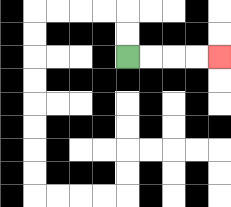{'start': '[5, 2]', 'end': '[9, 2]', 'path_directions': 'R,R,R,R', 'path_coordinates': '[[5, 2], [6, 2], [7, 2], [8, 2], [9, 2]]'}